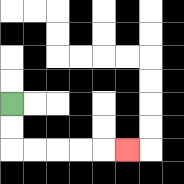{'start': '[0, 4]', 'end': '[5, 6]', 'path_directions': 'D,D,R,R,R,R,R', 'path_coordinates': '[[0, 4], [0, 5], [0, 6], [1, 6], [2, 6], [3, 6], [4, 6], [5, 6]]'}